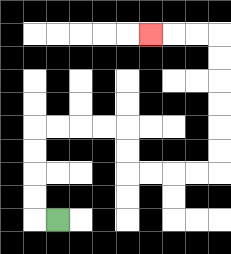{'start': '[2, 9]', 'end': '[6, 1]', 'path_directions': 'L,U,U,U,U,R,R,R,R,D,D,R,R,R,R,U,U,U,U,U,U,L,L,L', 'path_coordinates': '[[2, 9], [1, 9], [1, 8], [1, 7], [1, 6], [1, 5], [2, 5], [3, 5], [4, 5], [5, 5], [5, 6], [5, 7], [6, 7], [7, 7], [8, 7], [9, 7], [9, 6], [9, 5], [9, 4], [9, 3], [9, 2], [9, 1], [8, 1], [7, 1], [6, 1]]'}